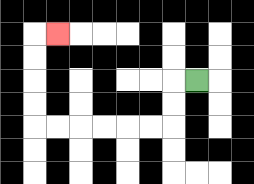{'start': '[8, 3]', 'end': '[2, 1]', 'path_directions': 'L,D,D,L,L,L,L,L,L,U,U,U,U,R', 'path_coordinates': '[[8, 3], [7, 3], [7, 4], [7, 5], [6, 5], [5, 5], [4, 5], [3, 5], [2, 5], [1, 5], [1, 4], [1, 3], [1, 2], [1, 1], [2, 1]]'}